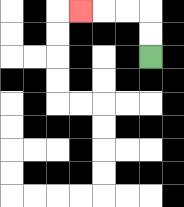{'start': '[6, 2]', 'end': '[3, 0]', 'path_directions': 'U,U,L,L,L', 'path_coordinates': '[[6, 2], [6, 1], [6, 0], [5, 0], [4, 0], [3, 0]]'}